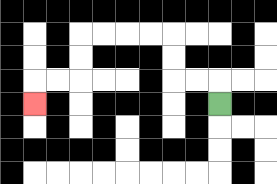{'start': '[9, 4]', 'end': '[1, 4]', 'path_directions': 'U,L,L,U,U,L,L,L,L,D,D,L,L,D', 'path_coordinates': '[[9, 4], [9, 3], [8, 3], [7, 3], [7, 2], [7, 1], [6, 1], [5, 1], [4, 1], [3, 1], [3, 2], [3, 3], [2, 3], [1, 3], [1, 4]]'}